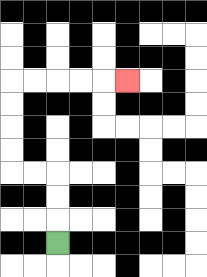{'start': '[2, 10]', 'end': '[5, 3]', 'path_directions': 'U,U,U,L,L,U,U,U,U,R,R,R,R,R', 'path_coordinates': '[[2, 10], [2, 9], [2, 8], [2, 7], [1, 7], [0, 7], [0, 6], [0, 5], [0, 4], [0, 3], [1, 3], [2, 3], [3, 3], [4, 3], [5, 3]]'}